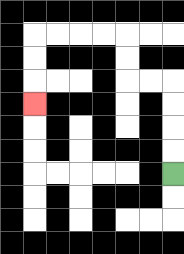{'start': '[7, 7]', 'end': '[1, 4]', 'path_directions': 'U,U,U,U,L,L,U,U,L,L,L,L,D,D,D', 'path_coordinates': '[[7, 7], [7, 6], [7, 5], [7, 4], [7, 3], [6, 3], [5, 3], [5, 2], [5, 1], [4, 1], [3, 1], [2, 1], [1, 1], [1, 2], [1, 3], [1, 4]]'}